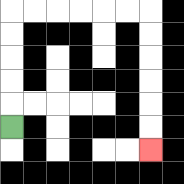{'start': '[0, 5]', 'end': '[6, 6]', 'path_directions': 'U,U,U,U,U,R,R,R,R,R,R,D,D,D,D,D,D', 'path_coordinates': '[[0, 5], [0, 4], [0, 3], [0, 2], [0, 1], [0, 0], [1, 0], [2, 0], [3, 0], [4, 0], [5, 0], [6, 0], [6, 1], [6, 2], [6, 3], [6, 4], [6, 5], [6, 6]]'}